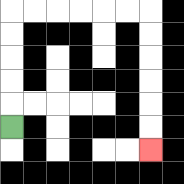{'start': '[0, 5]', 'end': '[6, 6]', 'path_directions': 'U,U,U,U,U,R,R,R,R,R,R,D,D,D,D,D,D', 'path_coordinates': '[[0, 5], [0, 4], [0, 3], [0, 2], [0, 1], [0, 0], [1, 0], [2, 0], [3, 0], [4, 0], [5, 0], [6, 0], [6, 1], [6, 2], [6, 3], [6, 4], [6, 5], [6, 6]]'}